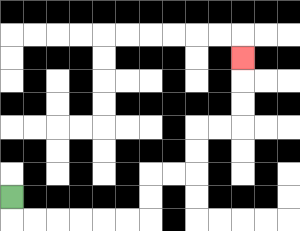{'start': '[0, 8]', 'end': '[10, 2]', 'path_directions': 'D,R,R,R,R,R,R,U,U,R,R,U,U,R,R,U,U,U', 'path_coordinates': '[[0, 8], [0, 9], [1, 9], [2, 9], [3, 9], [4, 9], [5, 9], [6, 9], [6, 8], [6, 7], [7, 7], [8, 7], [8, 6], [8, 5], [9, 5], [10, 5], [10, 4], [10, 3], [10, 2]]'}